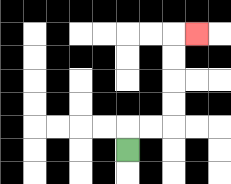{'start': '[5, 6]', 'end': '[8, 1]', 'path_directions': 'U,R,R,U,U,U,U,R', 'path_coordinates': '[[5, 6], [5, 5], [6, 5], [7, 5], [7, 4], [7, 3], [7, 2], [7, 1], [8, 1]]'}